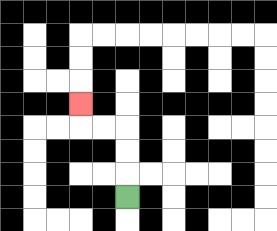{'start': '[5, 8]', 'end': '[3, 4]', 'path_directions': 'U,U,U,L,L,U', 'path_coordinates': '[[5, 8], [5, 7], [5, 6], [5, 5], [4, 5], [3, 5], [3, 4]]'}